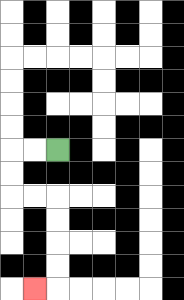{'start': '[2, 6]', 'end': '[1, 12]', 'path_directions': 'L,L,D,D,R,R,D,D,D,D,L', 'path_coordinates': '[[2, 6], [1, 6], [0, 6], [0, 7], [0, 8], [1, 8], [2, 8], [2, 9], [2, 10], [2, 11], [2, 12], [1, 12]]'}